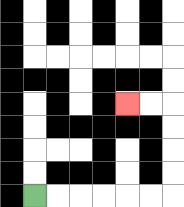{'start': '[1, 8]', 'end': '[5, 4]', 'path_directions': 'R,R,R,R,R,R,U,U,U,U,L,L', 'path_coordinates': '[[1, 8], [2, 8], [3, 8], [4, 8], [5, 8], [6, 8], [7, 8], [7, 7], [7, 6], [7, 5], [7, 4], [6, 4], [5, 4]]'}